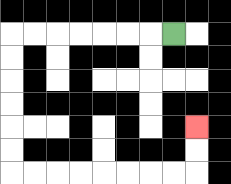{'start': '[7, 1]', 'end': '[8, 5]', 'path_directions': 'L,L,L,L,L,L,L,D,D,D,D,D,D,R,R,R,R,R,R,R,R,U,U', 'path_coordinates': '[[7, 1], [6, 1], [5, 1], [4, 1], [3, 1], [2, 1], [1, 1], [0, 1], [0, 2], [0, 3], [0, 4], [0, 5], [0, 6], [0, 7], [1, 7], [2, 7], [3, 7], [4, 7], [5, 7], [6, 7], [7, 7], [8, 7], [8, 6], [8, 5]]'}